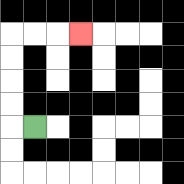{'start': '[1, 5]', 'end': '[3, 1]', 'path_directions': 'L,U,U,U,U,R,R,R', 'path_coordinates': '[[1, 5], [0, 5], [0, 4], [0, 3], [0, 2], [0, 1], [1, 1], [2, 1], [3, 1]]'}